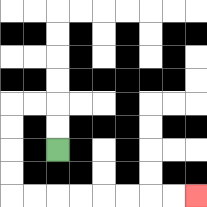{'start': '[2, 6]', 'end': '[8, 8]', 'path_directions': 'U,U,L,L,D,D,D,D,R,R,R,R,R,R,R,R', 'path_coordinates': '[[2, 6], [2, 5], [2, 4], [1, 4], [0, 4], [0, 5], [0, 6], [0, 7], [0, 8], [1, 8], [2, 8], [3, 8], [4, 8], [5, 8], [6, 8], [7, 8], [8, 8]]'}